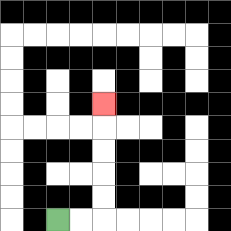{'start': '[2, 9]', 'end': '[4, 4]', 'path_directions': 'R,R,U,U,U,U,U', 'path_coordinates': '[[2, 9], [3, 9], [4, 9], [4, 8], [4, 7], [4, 6], [4, 5], [4, 4]]'}